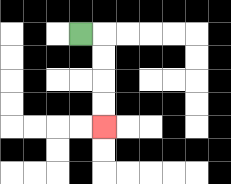{'start': '[3, 1]', 'end': '[4, 5]', 'path_directions': 'R,D,D,D,D', 'path_coordinates': '[[3, 1], [4, 1], [4, 2], [4, 3], [4, 4], [4, 5]]'}